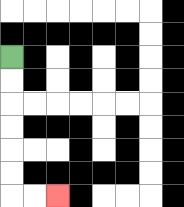{'start': '[0, 2]', 'end': '[2, 8]', 'path_directions': 'D,D,D,D,D,D,R,R', 'path_coordinates': '[[0, 2], [0, 3], [0, 4], [0, 5], [0, 6], [0, 7], [0, 8], [1, 8], [2, 8]]'}